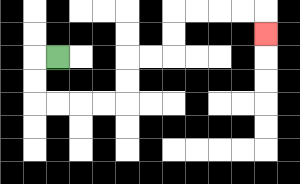{'start': '[2, 2]', 'end': '[11, 1]', 'path_directions': 'L,D,D,R,R,R,R,U,U,R,R,U,U,R,R,R,R,D', 'path_coordinates': '[[2, 2], [1, 2], [1, 3], [1, 4], [2, 4], [3, 4], [4, 4], [5, 4], [5, 3], [5, 2], [6, 2], [7, 2], [7, 1], [7, 0], [8, 0], [9, 0], [10, 0], [11, 0], [11, 1]]'}